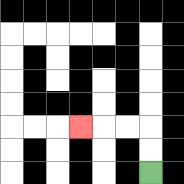{'start': '[6, 7]', 'end': '[3, 5]', 'path_directions': 'U,U,L,L,L', 'path_coordinates': '[[6, 7], [6, 6], [6, 5], [5, 5], [4, 5], [3, 5]]'}